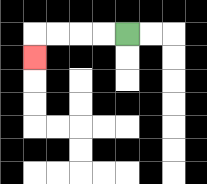{'start': '[5, 1]', 'end': '[1, 2]', 'path_directions': 'L,L,L,L,D', 'path_coordinates': '[[5, 1], [4, 1], [3, 1], [2, 1], [1, 1], [1, 2]]'}